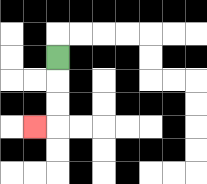{'start': '[2, 2]', 'end': '[1, 5]', 'path_directions': 'D,D,D,L', 'path_coordinates': '[[2, 2], [2, 3], [2, 4], [2, 5], [1, 5]]'}